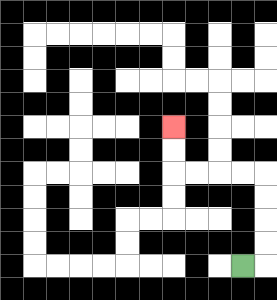{'start': '[10, 11]', 'end': '[7, 5]', 'path_directions': 'R,U,U,U,U,L,L,L,L,U,U', 'path_coordinates': '[[10, 11], [11, 11], [11, 10], [11, 9], [11, 8], [11, 7], [10, 7], [9, 7], [8, 7], [7, 7], [7, 6], [7, 5]]'}